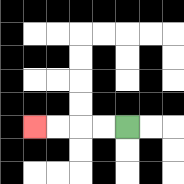{'start': '[5, 5]', 'end': '[1, 5]', 'path_directions': 'L,L,L,L', 'path_coordinates': '[[5, 5], [4, 5], [3, 5], [2, 5], [1, 5]]'}